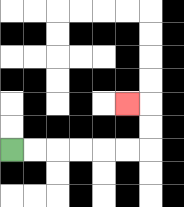{'start': '[0, 6]', 'end': '[5, 4]', 'path_directions': 'R,R,R,R,R,R,U,U,L', 'path_coordinates': '[[0, 6], [1, 6], [2, 6], [3, 6], [4, 6], [5, 6], [6, 6], [6, 5], [6, 4], [5, 4]]'}